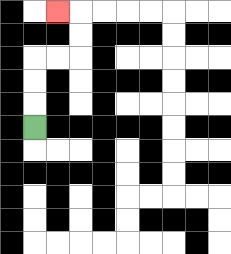{'start': '[1, 5]', 'end': '[2, 0]', 'path_directions': 'U,U,U,R,R,U,U,L', 'path_coordinates': '[[1, 5], [1, 4], [1, 3], [1, 2], [2, 2], [3, 2], [3, 1], [3, 0], [2, 0]]'}